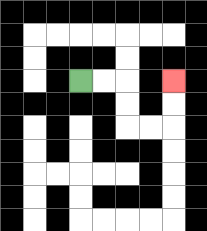{'start': '[3, 3]', 'end': '[7, 3]', 'path_directions': 'R,R,D,D,R,R,U,U', 'path_coordinates': '[[3, 3], [4, 3], [5, 3], [5, 4], [5, 5], [6, 5], [7, 5], [7, 4], [7, 3]]'}